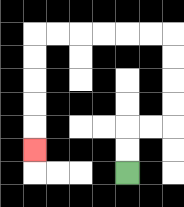{'start': '[5, 7]', 'end': '[1, 6]', 'path_directions': 'U,U,R,R,U,U,U,U,L,L,L,L,L,L,D,D,D,D,D', 'path_coordinates': '[[5, 7], [5, 6], [5, 5], [6, 5], [7, 5], [7, 4], [7, 3], [7, 2], [7, 1], [6, 1], [5, 1], [4, 1], [3, 1], [2, 1], [1, 1], [1, 2], [1, 3], [1, 4], [1, 5], [1, 6]]'}